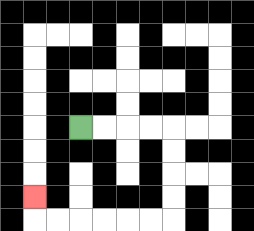{'start': '[3, 5]', 'end': '[1, 8]', 'path_directions': 'R,R,R,R,D,D,D,D,L,L,L,L,L,L,U', 'path_coordinates': '[[3, 5], [4, 5], [5, 5], [6, 5], [7, 5], [7, 6], [7, 7], [7, 8], [7, 9], [6, 9], [5, 9], [4, 9], [3, 9], [2, 9], [1, 9], [1, 8]]'}